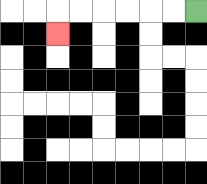{'start': '[8, 0]', 'end': '[2, 1]', 'path_directions': 'L,L,L,L,L,L,D', 'path_coordinates': '[[8, 0], [7, 0], [6, 0], [5, 0], [4, 0], [3, 0], [2, 0], [2, 1]]'}